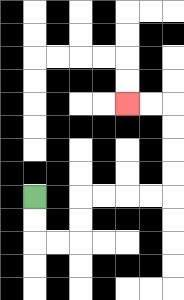{'start': '[1, 8]', 'end': '[5, 4]', 'path_directions': 'D,D,R,R,U,U,R,R,R,R,U,U,U,U,L,L', 'path_coordinates': '[[1, 8], [1, 9], [1, 10], [2, 10], [3, 10], [3, 9], [3, 8], [4, 8], [5, 8], [6, 8], [7, 8], [7, 7], [7, 6], [7, 5], [7, 4], [6, 4], [5, 4]]'}